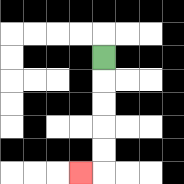{'start': '[4, 2]', 'end': '[3, 7]', 'path_directions': 'D,D,D,D,D,L', 'path_coordinates': '[[4, 2], [4, 3], [4, 4], [4, 5], [4, 6], [4, 7], [3, 7]]'}